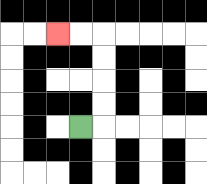{'start': '[3, 5]', 'end': '[2, 1]', 'path_directions': 'R,U,U,U,U,L,L', 'path_coordinates': '[[3, 5], [4, 5], [4, 4], [4, 3], [4, 2], [4, 1], [3, 1], [2, 1]]'}